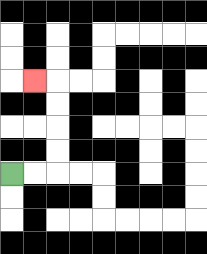{'start': '[0, 7]', 'end': '[1, 3]', 'path_directions': 'R,R,U,U,U,U,L', 'path_coordinates': '[[0, 7], [1, 7], [2, 7], [2, 6], [2, 5], [2, 4], [2, 3], [1, 3]]'}